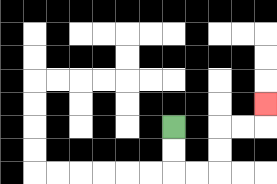{'start': '[7, 5]', 'end': '[11, 4]', 'path_directions': 'D,D,R,R,U,U,R,R,U', 'path_coordinates': '[[7, 5], [7, 6], [7, 7], [8, 7], [9, 7], [9, 6], [9, 5], [10, 5], [11, 5], [11, 4]]'}